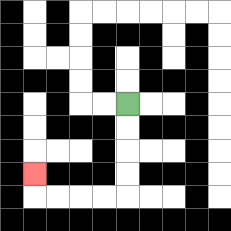{'start': '[5, 4]', 'end': '[1, 7]', 'path_directions': 'D,D,D,D,L,L,L,L,U', 'path_coordinates': '[[5, 4], [5, 5], [5, 6], [5, 7], [5, 8], [4, 8], [3, 8], [2, 8], [1, 8], [1, 7]]'}